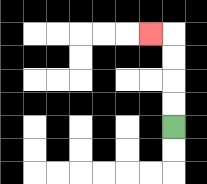{'start': '[7, 5]', 'end': '[6, 1]', 'path_directions': 'U,U,U,U,L', 'path_coordinates': '[[7, 5], [7, 4], [7, 3], [7, 2], [7, 1], [6, 1]]'}